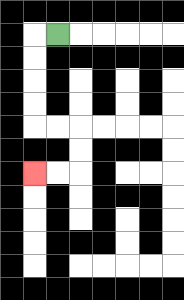{'start': '[2, 1]', 'end': '[1, 7]', 'path_directions': 'L,D,D,D,D,R,R,D,D,L,L', 'path_coordinates': '[[2, 1], [1, 1], [1, 2], [1, 3], [1, 4], [1, 5], [2, 5], [3, 5], [3, 6], [3, 7], [2, 7], [1, 7]]'}